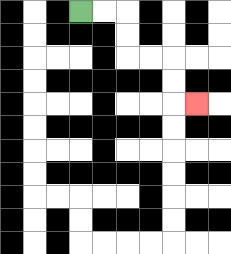{'start': '[3, 0]', 'end': '[8, 4]', 'path_directions': 'R,R,D,D,R,R,D,D,R', 'path_coordinates': '[[3, 0], [4, 0], [5, 0], [5, 1], [5, 2], [6, 2], [7, 2], [7, 3], [7, 4], [8, 4]]'}